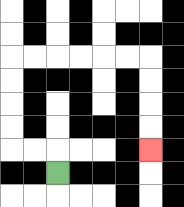{'start': '[2, 7]', 'end': '[6, 6]', 'path_directions': 'U,L,L,U,U,U,U,R,R,R,R,R,R,D,D,D,D', 'path_coordinates': '[[2, 7], [2, 6], [1, 6], [0, 6], [0, 5], [0, 4], [0, 3], [0, 2], [1, 2], [2, 2], [3, 2], [4, 2], [5, 2], [6, 2], [6, 3], [6, 4], [6, 5], [6, 6]]'}